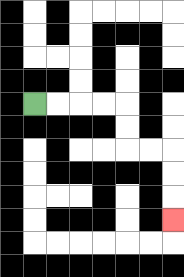{'start': '[1, 4]', 'end': '[7, 9]', 'path_directions': 'R,R,R,R,D,D,R,R,D,D,D', 'path_coordinates': '[[1, 4], [2, 4], [3, 4], [4, 4], [5, 4], [5, 5], [5, 6], [6, 6], [7, 6], [7, 7], [7, 8], [7, 9]]'}